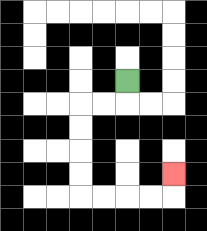{'start': '[5, 3]', 'end': '[7, 7]', 'path_directions': 'D,L,L,D,D,D,D,R,R,R,R,U', 'path_coordinates': '[[5, 3], [5, 4], [4, 4], [3, 4], [3, 5], [3, 6], [3, 7], [3, 8], [4, 8], [5, 8], [6, 8], [7, 8], [7, 7]]'}